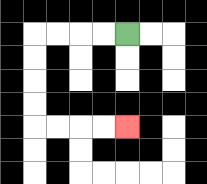{'start': '[5, 1]', 'end': '[5, 5]', 'path_directions': 'L,L,L,L,D,D,D,D,R,R,R,R', 'path_coordinates': '[[5, 1], [4, 1], [3, 1], [2, 1], [1, 1], [1, 2], [1, 3], [1, 4], [1, 5], [2, 5], [3, 5], [4, 5], [5, 5]]'}